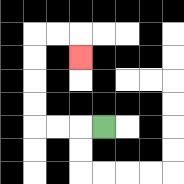{'start': '[4, 5]', 'end': '[3, 2]', 'path_directions': 'L,L,L,U,U,U,U,R,R,D', 'path_coordinates': '[[4, 5], [3, 5], [2, 5], [1, 5], [1, 4], [1, 3], [1, 2], [1, 1], [2, 1], [3, 1], [3, 2]]'}